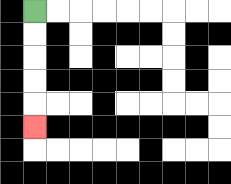{'start': '[1, 0]', 'end': '[1, 5]', 'path_directions': 'D,D,D,D,D', 'path_coordinates': '[[1, 0], [1, 1], [1, 2], [1, 3], [1, 4], [1, 5]]'}